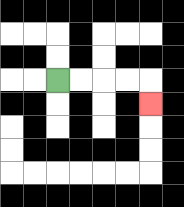{'start': '[2, 3]', 'end': '[6, 4]', 'path_directions': 'R,R,R,R,D', 'path_coordinates': '[[2, 3], [3, 3], [4, 3], [5, 3], [6, 3], [6, 4]]'}